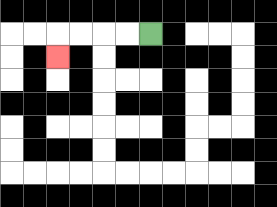{'start': '[6, 1]', 'end': '[2, 2]', 'path_directions': 'L,L,L,L,D', 'path_coordinates': '[[6, 1], [5, 1], [4, 1], [3, 1], [2, 1], [2, 2]]'}